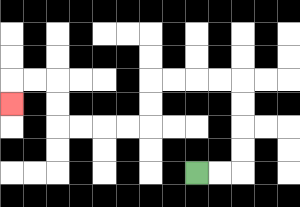{'start': '[8, 7]', 'end': '[0, 4]', 'path_directions': 'R,R,U,U,U,U,L,L,L,L,D,D,L,L,L,L,U,U,L,L,D', 'path_coordinates': '[[8, 7], [9, 7], [10, 7], [10, 6], [10, 5], [10, 4], [10, 3], [9, 3], [8, 3], [7, 3], [6, 3], [6, 4], [6, 5], [5, 5], [4, 5], [3, 5], [2, 5], [2, 4], [2, 3], [1, 3], [0, 3], [0, 4]]'}